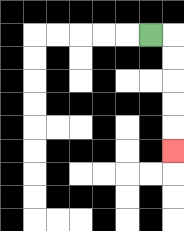{'start': '[6, 1]', 'end': '[7, 6]', 'path_directions': 'R,D,D,D,D,D', 'path_coordinates': '[[6, 1], [7, 1], [7, 2], [7, 3], [7, 4], [7, 5], [7, 6]]'}